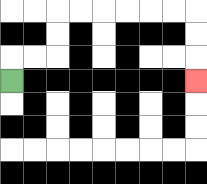{'start': '[0, 3]', 'end': '[8, 3]', 'path_directions': 'U,R,R,U,U,R,R,R,R,R,R,D,D,D', 'path_coordinates': '[[0, 3], [0, 2], [1, 2], [2, 2], [2, 1], [2, 0], [3, 0], [4, 0], [5, 0], [6, 0], [7, 0], [8, 0], [8, 1], [8, 2], [8, 3]]'}